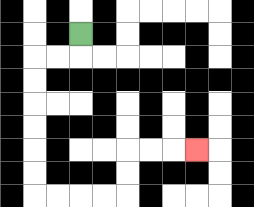{'start': '[3, 1]', 'end': '[8, 6]', 'path_directions': 'D,L,L,D,D,D,D,D,D,R,R,R,R,U,U,R,R,R', 'path_coordinates': '[[3, 1], [3, 2], [2, 2], [1, 2], [1, 3], [1, 4], [1, 5], [1, 6], [1, 7], [1, 8], [2, 8], [3, 8], [4, 8], [5, 8], [5, 7], [5, 6], [6, 6], [7, 6], [8, 6]]'}